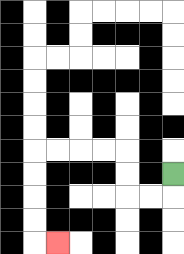{'start': '[7, 7]', 'end': '[2, 10]', 'path_directions': 'D,L,L,U,U,L,L,L,L,D,D,D,D,R', 'path_coordinates': '[[7, 7], [7, 8], [6, 8], [5, 8], [5, 7], [5, 6], [4, 6], [3, 6], [2, 6], [1, 6], [1, 7], [1, 8], [1, 9], [1, 10], [2, 10]]'}